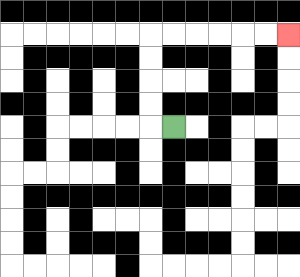{'start': '[7, 5]', 'end': '[12, 1]', 'path_directions': 'L,U,U,U,U,R,R,R,R,R,R', 'path_coordinates': '[[7, 5], [6, 5], [6, 4], [6, 3], [6, 2], [6, 1], [7, 1], [8, 1], [9, 1], [10, 1], [11, 1], [12, 1]]'}